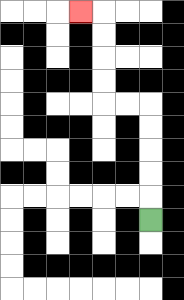{'start': '[6, 9]', 'end': '[3, 0]', 'path_directions': 'U,U,U,U,U,L,L,U,U,U,U,L', 'path_coordinates': '[[6, 9], [6, 8], [6, 7], [6, 6], [6, 5], [6, 4], [5, 4], [4, 4], [4, 3], [4, 2], [4, 1], [4, 0], [3, 0]]'}